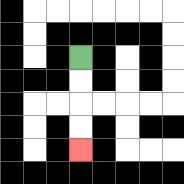{'start': '[3, 2]', 'end': '[3, 6]', 'path_directions': 'D,D,D,D', 'path_coordinates': '[[3, 2], [3, 3], [3, 4], [3, 5], [3, 6]]'}